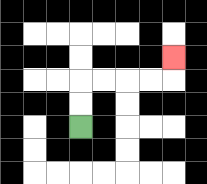{'start': '[3, 5]', 'end': '[7, 2]', 'path_directions': 'U,U,R,R,R,R,U', 'path_coordinates': '[[3, 5], [3, 4], [3, 3], [4, 3], [5, 3], [6, 3], [7, 3], [7, 2]]'}